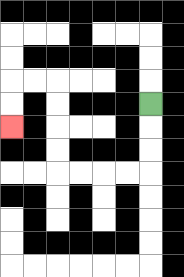{'start': '[6, 4]', 'end': '[0, 5]', 'path_directions': 'D,D,D,L,L,L,L,U,U,U,U,L,L,D,D', 'path_coordinates': '[[6, 4], [6, 5], [6, 6], [6, 7], [5, 7], [4, 7], [3, 7], [2, 7], [2, 6], [2, 5], [2, 4], [2, 3], [1, 3], [0, 3], [0, 4], [0, 5]]'}